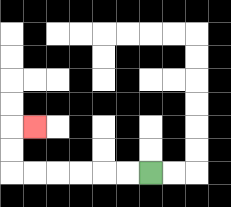{'start': '[6, 7]', 'end': '[1, 5]', 'path_directions': 'L,L,L,L,L,L,U,U,R', 'path_coordinates': '[[6, 7], [5, 7], [4, 7], [3, 7], [2, 7], [1, 7], [0, 7], [0, 6], [0, 5], [1, 5]]'}